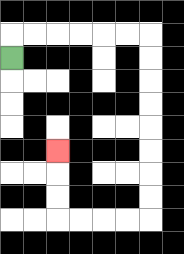{'start': '[0, 2]', 'end': '[2, 6]', 'path_directions': 'U,R,R,R,R,R,R,D,D,D,D,D,D,D,D,L,L,L,L,U,U,U', 'path_coordinates': '[[0, 2], [0, 1], [1, 1], [2, 1], [3, 1], [4, 1], [5, 1], [6, 1], [6, 2], [6, 3], [6, 4], [6, 5], [6, 6], [6, 7], [6, 8], [6, 9], [5, 9], [4, 9], [3, 9], [2, 9], [2, 8], [2, 7], [2, 6]]'}